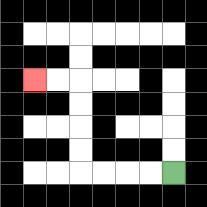{'start': '[7, 7]', 'end': '[1, 3]', 'path_directions': 'L,L,L,L,U,U,U,U,L,L', 'path_coordinates': '[[7, 7], [6, 7], [5, 7], [4, 7], [3, 7], [3, 6], [3, 5], [3, 4], [3, 3], [2, 3], [1, 3]]'}